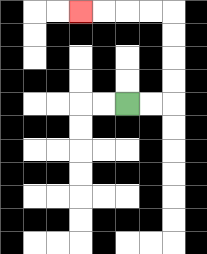{'start': '[5, 4]', 'end': '[3, 0]', 'path_directions': 'R,R,U,U,U,U,L,L,L,L', 'path_coordinates': '[[5, 4], [6, 4], [7, 4], [7, 3], [7, 2], [7, 1], [7, 0], [6, 0], [5, 0], [4, 0], [3, 0]]'}